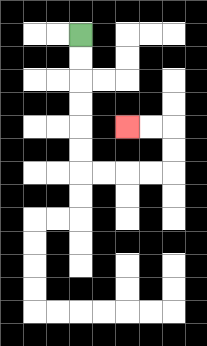{'start': '[3, 1]', 'end': '[5, 5]', 'path_directions': 'D,D,D,D,D,D,R,R,R,R,U,U,L,L', 'path_coordinates': '[[3, 1], [3, 2], [3, 3], [3, 4], [3, 5], [3, 6], [3, 7], [4, 7], [5, 7], [6, 7], [7, 7], [7, 6], [7, 5], [6, 5], [5, 5]]'}